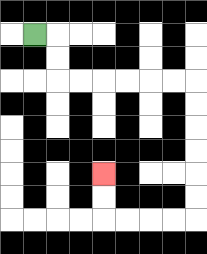{'start': '[1, 1]', 'end': '[4, 7]', 'path_directions': 'R,D,D,R,R,R,R,R,R,D,D,D,D,D,D,L,L,L,L,U,U', 'path_coordinates': '[[1, 1], [2, 1], [2, 2], [2, 3], [3, 3], [4, 3], [5, 3], [6, 3], [7, 3], [8, 3], [8, 4], [8, 5], [8, 6], [8, 7], [8, 8], [8, 9], [7, 9], [6, 9], [5, 9], [4, 9], [4, 8], [4, 7]]'}